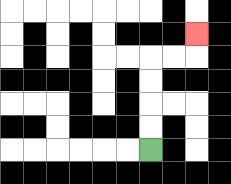{'start': '[6, 6]', 'end': '[8, 1]', 'path_directions': 'U,U,U,U,R,R,U', 'path_coordinates': '[[6, 6], [6, 5], [6, 4], [6, 3], [6, 2], [7, 2], [8, 2], [8, 1]]'}